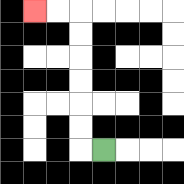{'start': '[4, 6]', 'end': '[1, 0]', 'path_directions': 'L,U,U,U,U,U,U,L,L', 'path_coordinates': '[[4, 6], [3, 6], [3, 5], [3, 4], [3, 3], [3, 2], [3, 1], [3, 0], [2, 0], [1, 0]]'}